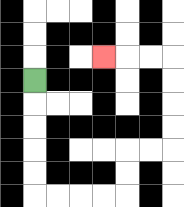{'start': '[1, 3]', 'end': '[4, 2]', 'path_directions': 'D,D,D,D,D,R,R,R,R,U,U,R,R,U,U,U,U,L,L,L', 'path_coordinates': '[[1, 3], [1, 4], [1, 5], [1, 6], [1, 7], [1, 8], [2, 8], [3, 8], [4, 8], [5, 8], [5, 7], [5, 6], [6, 6], [7, 6], [7, 5], [7, 4], [7, 3], [7, 2], [6, 2], [5, 2], [4, 2]]'}